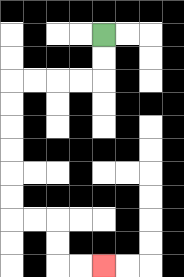{'start': '[4, 1]', 'end': '[4, 11]', 'path_directions': 'D,D,L,L,L,L,D,D,D,D,D,D,R,R,D,D,R,R', 'path_coordinates': '[[4, 1], [4, 2], [4, 3], [3, 3], [2, 3], [1, 3], [0, 3], [0, 4], [0, 5], [0, 6], [0, 7], [0, 8], [0, 9], [1, 9], [2, 9], [2, 10], [2, 11], [3, 11], [4, 11]]'}